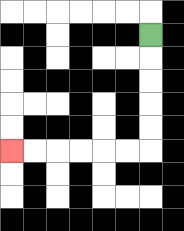{'start': '[6, 1]', 'end': '[0, 6]', 'path_directions': 'D,D,D,D,D,L,L,L,L,L,L', 'path_coordinates': '[[6, 1], [6, 2], [6, 3], [6, 4], [6, 5], [6, 6], [5, 6], [4, 6], [3, 6], [2, 6], [1, 6], [0, 6]]'}